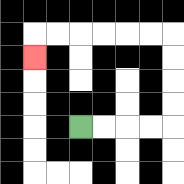{'start': '[3, 5]', 'end': '[1, 2]', 'path_directions': 'R,R,R,R,U,U,U,U,L,L,L,L,L,L,D', 'path_coordinates': '[[3, 5], [4, 5], [5, 5], [6, 5], [7, 5], [7, 4], [7, 3], [7, 2], [7, 1], [6, 1], [5, 1], [4, 1], [3, 1], [2, 1], [1, 1], [1, 2]]'}